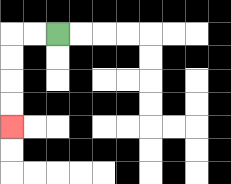{'start': '[2, 1]', 'end': '[0, 5]', 'path_directions': 'L,L,D,D,D,D', 'path_coordinates': '[[2, 1], [1, 1], [0, 1], [0, 2], [0, 3], [0, 4], [0, 5]]'}